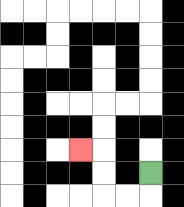{'start': '[6, 7]', 'end': '[3, 6]', 'path_directions': 'D,L,L,U,U,L', 'path_coordinates': '[[6, 7], [6, 8], [5, 8], [4, 8], [4, 7], [4, 6], [3, 6]]'}